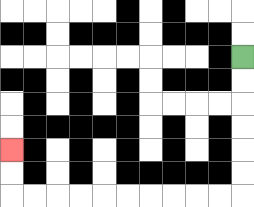{'start': '[10, 2]', 'end': '[0, 6]', 'path_directions': 'D,D,D,D,D,D,L,L,L,L,L,L,L,L,L,L,U,U', 'path_coordinates': '[[10, 2], [10, 3], [10, 4], [10, 5], [10, 6], [10, 7], [10, 8], [9, 8], [8, 8], [7, 8], [6, 8], [5, 8], [4, 8], [3, 8], [2, 8], [1, 8], [0, 8], [0, 7], [0, 6]]'}